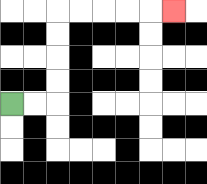{'start': '[0, 4]', 'end': '[7, 0]', 'path_directions': 'R,R,U,U,U,U,R,R,R,R,R', 'path_coordinates': '[[0, 4], [1, 4], [2, 4], [2, 3], [2, 2], [2, 1], [2, 0], [3, 0], [4, 0], [5, 0], [6, 0], [7, 0]]'}